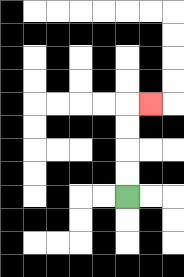{'start': '[5, 8]', 'end': '[6, 4]', 'path_directions': 'U,U,U,U,R', 'path_coordinates': '[[5, 8], [5, 7], [5, 6], [5, 5], [5, 4], [6, 4]]'}